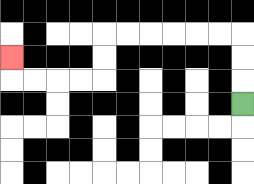{'start': '[10, 4]', 'end': '[0, 2]', 'path_directions': 'U,U,U,L,L,L,L,L,L,D,D,L,L,L,L,U', 'path_coordinates': '[[10, 4], [10, 3], [10, 2], [10, 1], [9, 1], [8, 1], [7, 1], [6, 1], [5, 1], [4, 1], [4, 2], [4, 3], [3, 3], [2, 3], [1, 3], [0, 3], [0, 2]]'}